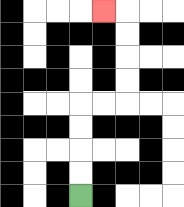{'start': '[3, 8]', 'end': '[4, 0]', 'path_directions': 'U,U,U,U,R,R,U,U,U,U,L', 'path_coordinates': '[[3, 8], [3, 7], [3, 6], [3, 5], [3, 4], [4, 4], [5, 4], [5, 3], [5, 2], [5, 1], [5, 0], [4, 0]]'}